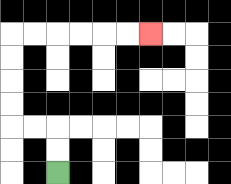{'start': '[2, 7]', 'end': '[6, 1]', 'path_directions': 'U,U,L,L,U,U,U,U,R,R,R,R,R,R', 'path_coordinates': '[[2, 7], [2, 6], [2, 5], [1, 5], [0, 5], [0, 4], [0, 3], [0, 2], [0, 1], [1, 1], [2, 1], [3, 1], [4, 1], [5, 1], [6, 1]]'}